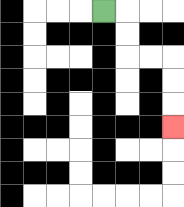{'start': '[4, 0]', 'end': '[7, 5]', 'path_directions': 'R,D,D,R,R,D,D,D', 'path_coordinates': '[[4, 0], [5, 0], [5, 1], [5, 2], [6, 2], [7, 2], [7, 3], [7, 4], [7, 5]]'}